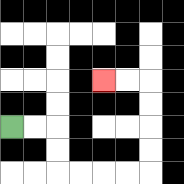{'start': '[0, 5]', 'end': '[4, 3]', 'path_directions': 'R,R,D,D,R,R,R,R,U,U,U,U,L,L', 'path_coordinates': '[[0, 5], [1, 5], [2, 5], [2, 6], [2, 7], [3, 7], [4, 7], [5, 7], [6, 7], [6, 6], [6, 5], [6, 4], [6, 3], [5, 3], [4, 3]]'}